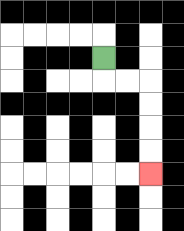{'start': '[4, 2]', 'end': '[6, 7]', 'path_directions': 'D,R,R,D,D,D,D', 'path_coordinates': '[[4, 2], [4, 3], [5, 3], [6, 3], [6, 4], [6, 5], [6, 6], [6, 7]]'}